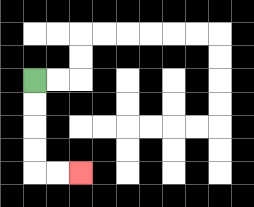{'start': '[1, 3]', 'end': '[3, 7]', 'path_directions': 'D,D,D,D,R,R', 'path_coordinates': '[[1, 3], [1, 4], [1, 5], [1, 6], [1, 7], [2, 7], [3, 7]]'}